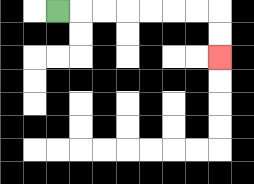{'start': '[2, 0]', 'end': '[9, 2]', 'path_directions': 'R,R,R,R,R,R,R,D,D', 'path_coordinates': '[[2, 0], [3, 0], [4, 0], [5, 0], [6, 0], [7, 0], [8, 0], [9, 0], [9, 1], [9, 2]]'}